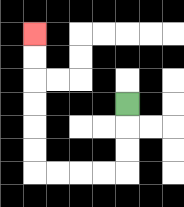{'start': '[5, 4]', 'end': '[1, 1]', 'path_directions': 'D,D,D,L,L,L,L,U,U,U,U,U,U', 'path_coordinates': '[[5, 4], [5, 5], [5, 6], [5, 7], [4, 7], [3, 7], [2, 7], [1, 7], [1, 6], [1, 5], [1, 4], [1, 3], [1, 2], [1, 1]]'}